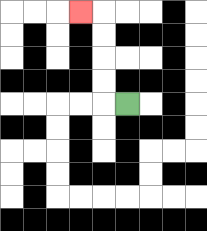{'start': '[5, 4]', 'end': '[3, 0]', 'path_directions': 'L,U,U,U,U,L', 'path_coordinates': '[[5, 4], [4, 4], [4, 3], [4, 2], [4, 1], [4, 0], [3, 0]]'}